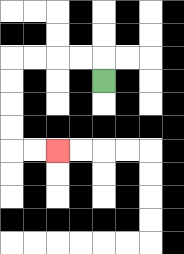{'start': '[4, 3]', 'end': '[2, 6]', 'path_directions': 'U,L,L,L,L,D,D,D,D,R,R', 'path_coordinates': '[[4, 3], [4, 2], [3, 2], [2, 2], [1, 2], [0, 2], [0, 3], [0, 4], [0, 5], [0, 6], [1, 6], [2, 6]]'}